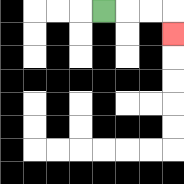{'start': '[4, 0]', 'end': '[7, 1]', 'path_directions': 'R,R,R,D', 'path_coordinates': '[[4, 0], [5, 0], [6, 0], [7, 0], [7, 1]]'}